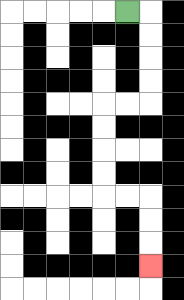{'start': '[5, 0]', 'end': '[6, 11]', 'path_directions': 'R,D,D,D,D,L,L,D,D,D,D,R,R,D,D,D', 'path_coordinates': '[[5, 0], [6, 0], [6, 1], [6, 2], [6, 3], [6, 4], [5, 4], [4, 4], [4, 5], [4, 6], [4, 7], [4, 8], [5, 8], [6, 8], [6, 9], [6, 10], [6, 11]]'}